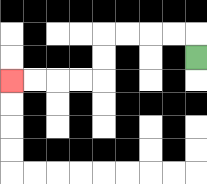{'start': '[8, 2]', 'end': '[0, 3]', 'path_directions': 'U,L,L,L,L,D,D,L,L,L,L', 'path_coordinates': '[[8, 2], [8, 1], [7, 1], [6, 1], [5, 1], [4, 1], [4, 2], [4, 3], [3, 3], [2, 3], [1, 3], [0, 3]]'}